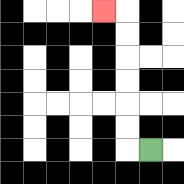{'start': '[6, 6]', 'end': '[4, 0]', 'path_directions': 'L,U,U,U,U,U,U,L', 'path_coordinates': '[[6, 6], [5, 6], [5, 5], [5, 4], [5, 3], [5, 2], [5, 1], [5, 0], [4, 0]]'}